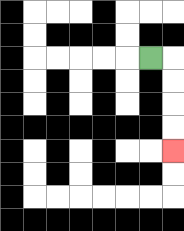{'start': '[6, 2]', 'end': '[7, 6]', 'path_directions': 'R,D,D,D,D', 'path_coordinates': '[[6, 2], [7, 2], [7, 3], [7, 4], [7, 5], [7, 6]]'}